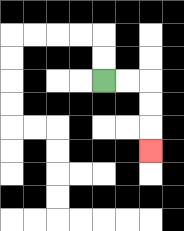{'start': '[4, 3]', 'end': '[6, 6]', 'path_directions': 'R,R,D,D,D', 'path_coordinates': '[[4, 3], [5, 3], [6, 3], [6, 4], [6, 5], [6, 6]]'}